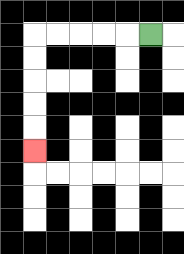{'start': '[6, 1]', 'end': '[1, 6]', 'path_directions': 'L,L,L,L,L,D,D,D,D,D', 'path_coordinates': '[[6, 1], [5, 1], [4, 1], [3, 1], [2, 1], [1, 1], [1, 2], [1, 3], [1, 4], [1, 5], [1, 6]]'}